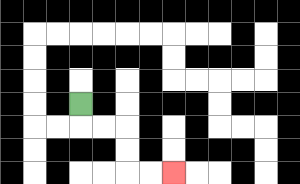{'start': '[3, 4]', 'end': '[7, 7]', 'path_directions': 'D,R,R,D,D,R,R', 'path_coordinates': '[[3, 4], [3, 5], [4, 5], [5, 5], [5, 6], [5, 7], [6, 7], [7, 7]]'}